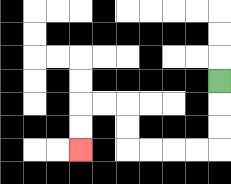{'start': '[9, 3]', 'end': '[3, 6]', 'path_directions': 'D,D,D,L,L,L,L,U,U,L,L,D,D', 'path_coordinates': '[[9, 3], [9, 4], [9, 5], [9, 6], [8, 6], [7, 6], [6, 6], [5, 6], [5, 5], [5, 4], [4, 4], [3, 4], [3, 5], [3, 6]]'}